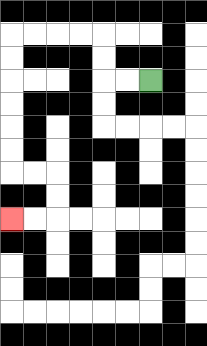{'start': '[6, 3]', 'end': '[0, 9]', 'path_directions': 'L,L,U,U,L,L,L,L,D,D,D,D,D,D,R,R,D,D,L,L', 'path_coordinates': '[[6, 3], [5, 3], [4, 3], [4, 2], [4, 1], [3, 1], [2, 1], [1, 1], [0, 1], [0, 2], [0, 3], [0, 4], [0, 5], [0, 6], [0, 7], [1, 7], [2, 7], [2, 8], [2, 9], [1, 9], [0, 9]]'}